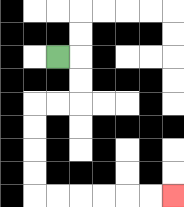{'start': '[2, 2]', 'end': '[7, 8]', 'path_directions': 'R,D,D,L,L,D,D,D,D,R,R,R,R,R,R', 'path_coordinates': '[[2, 2], [3, 2], [3, 3], [3, 4], [2, 4], [1, 4], [1, 5], [1, 6], [1, 7], [1, 8], [2, 8], [3, 8], [4, 8], [5, 8], [6, 8], [7, 8]]'}